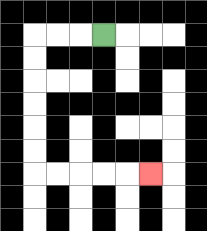{'start': '[4, 1]', 'end': '[6, 7]', 'path_directions': 'L,L,L,D,D,D,D,D,D,R,R,R,R,R', 'path_coordinates': '[[4, 1], [3, 1], [2, 1], [1, 1], [1, 2], [1, 3], [1, 4], [1, 5], [1, 6], [1, 7], [2, 7], [3, 7], [4, 7], [5, 7], [6, 7]]'}